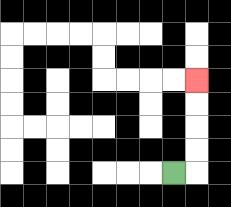{'start': '[7, 7]', 'end': '[8, 3]', 'path_directions': 'R,U,U,U,U', 'path_coordinates': '[[7, 7], [8, 7], [8, 6], [8, 5], [8, 4], [8, 3]]'}